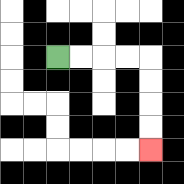{'start': '[2, 2]', 'end': '[6, 6]', 'path_directions': 'R,R,R,R,D,D,D,D', 'path_coordinates': '[[2, 2], [3, 2], [4, 2], [5, 2], [6, 2], [6, 3], [6, 4], [6, 5], [6, 6]]'}